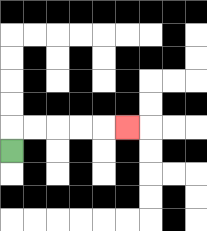{'start': '[0, 6]', 'end': '[5, 5]', 'path_directions': 'U,R,R,R,R,R', 'path_coordinates': '[[0, 6], [0, 5], [1, 5], [2, 5], [3, 5], [4, 5], [5, 5]]'}